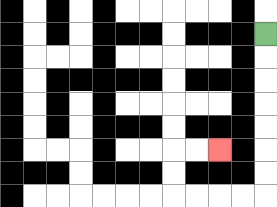{'start': '[11, 1]', 'end': '[9, 6]', 'path_directions': 'D,D,D,D,D,D,D,L,L,L,L,U,U,R,R', 'path_coordinates': '[[11, 1], [11, 2], [11, 3], [11, 4], [11, 5], [11, 6], [11, 7], [11, 8], [10, 8], [9, 8], [8, 8], [7, 8], [7, 7], [7, 6], [8, 6], [9, 6]]'}